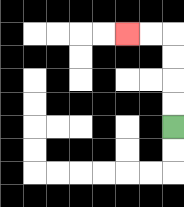{'start': '[7, 5]', 'end': '[5, 1]', 'path_directions': 'U,U,U,U,L,L', 'path_coordinates': '[[7, 5], [7, 4], [7, 3], [7, 2], [7, 1], [6, 1], [5, 1]]'}